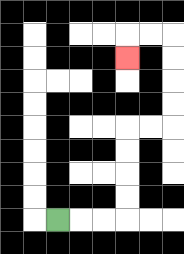{'start': '[2, 9]', 'end': '[5, 2]', 'path_directions': 'R,R,R,U,U,U,U,R,R,U,U,U,U,L,L,D', 'path_coordinates': '[[2, 9], [3, 9], [4, 9], [5, 9], [5, 8], [5, 7], [5, 6], [5, 5], [6, 5], [7, 5], [7, 4], [7, 3], [7, 2], [7, 1], [6, 1], [5, 1], [5, 2]]'}